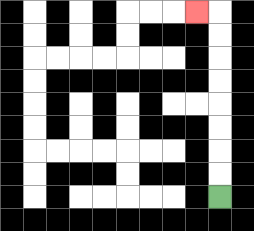{'start': '[9, 8]', 'end': '[8, 0]', 'path_directions': 'U,U,U,U,U,U,U,U,L', 'path_coordinates': '[[9, 8], [9, 7], [9, 6], [9, 5], [9, 4], [9, 3], [9, 2], [9, 1], [9, 0], [8, 0]]'}